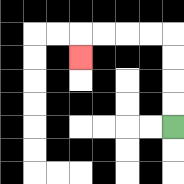{'start': '[7, 5]', 'end': '[3, 2]', 'path_directions': 'U,U,U,U,L,L,L,L,D', 'path_coordinates': '[[7, 5], [7, 4], [7, 3], [7, 2], [7, 1], [6, 1], [5, 1], [4, 1], [3, 1], [3, 2]]'}